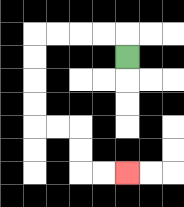{'start': '[5, 2]', 'end': '[5, 7]', 'path_directions': 'U,L,L,L,L,D,D,D,D,R,R,D,D,R,R', 'path_coordinates': '[[5, 2], [5, 1], [4, 1], [3, 1], [2, 1], [1, 1], [1, 2], [1, 3], [1, 4], [1, 5], [2, 5], [3, 5], [3, 6], [3, 7], [4, 7], [5, 7]]'}